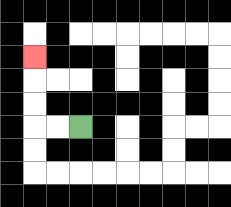{'start': '[3, 5]', 'end': '[1, 2]', 'path_directions': 'L,L,U,U,U', 'path_coordinates': '[[3, 5], [2, 5], [1, 5], [1, 4], [1, 3], [1, 2]]'}